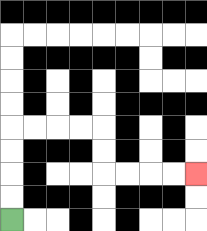{'start': '[0, 9]', 'end': '[8, 7]', 'path_directions': 'U,U,U,U,R,R,R,R,D,D,R,R,R,R', 'path_coordinates': '[[0, 9], [0, 8], [0, 7], [0, 6], [0, 5], [1, 5], [2, 5], [3, 5], [4, 5], [4, 6], [4, 7], [5, 7], [6, 7], [7, 7], [8, 7]]'}